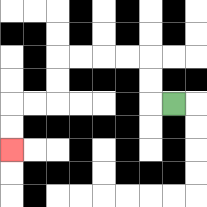{'start': '[7, 4]', 'end': '[0, 6]', 'path_directions': 'L,U,U,L,L,L,L,D,D,L,L,D,D', 'path_coordinates': '[[7, 4], [6, 4], [6, 3], [6, 2], [5, 2], [4, 2], [3, 2], [2, 2], [2, 3], [2, 4], [1, 4], [0, 4], [0, 5], [0, 6]]'}